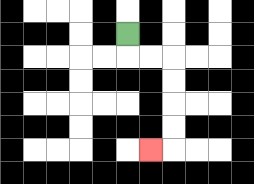{'start': '[5, 1]', 'end': '[6, 6]', 'path_directions': 'D,R,R,D,D,D,D,L', 'path_coordinates': '[[5, 1], [5, 2], [6, 2], [7, 2], [7, 3], [7, 4], [7, 5], [7, 6], [6, 6]]'}